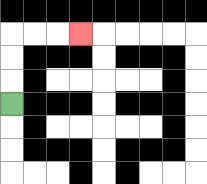{'start': '[0, 4]', 'end': '[3, 1]', 'path_directions': 'U,U,U,R,R,R', 'path_coordinates': '[[0, 4], [0, 3], [0, 2], [0, 1], [1, 1], [2, 1], [3, 1]]'}